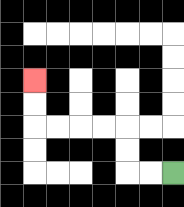{'start': '[7, 7]', 'end': '[1, 3]', 'path_directions': 'L,L,U,U,L,L,L,L,U,U', 'path_coordinates': '[[7, 7], [6, 7], [5, 7], [5, 6], [5, 5], [4, 5], [3, 5], [2, 5], [1, 5], [1, 4], [1, 3]]'}